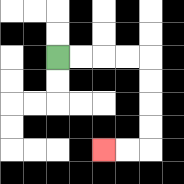{'start': '[2, 2]', 'end': '[4, 6]', 'path_directions': 'R,R,R,R,D,D,D,D,L,L', 'path_coordinates': '[[2, 2], [3, 2], [4, 2], [5, 2], [6, 2], [6, 3], [6, 4], [6, 5], [6, 6], [5, 6], [4, 6]]'}